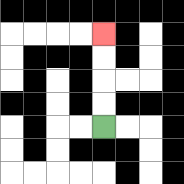{'start': '[4, 5]', 'end': '[4, 1]', 'path_directions': 'U,U,U,U', 'path_coordinates': '[[4, 5], [4, 4], [4, 3], [4, 2], [4, 1]]'}